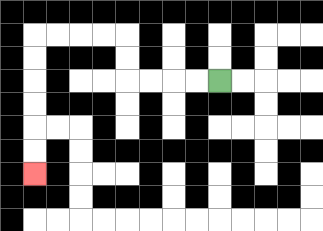{'start': '[9, 3]', 'end': '[1, 7]', 'path_directions': 'L,L,L,L,U,U,L,L,L,L,D,D,D,D,D,D', 'path_coordinates': '[[9, 3], [8, 3], [7, 3], [6, 3], [5, 3], [5, 2], [5, 1], [4, 1], [3, 1], [2, 1], [1, 1], [1, 2], [1, 3], [1, 4], [1, 5], [1, 6], [1, 7]]'}